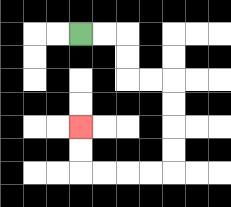{'start': '[3, 1]', 'end': '[3, 5]', 'path_directions': 'R,R,D,D,R,R,D,D,D,D,L,L,L,L,U,U', 'path_coordinates': '[[3, 1], [4, 1], [5, 1], [5, 2], [5, 3], [6, 3], [7, 3], [7, 4], [7, 5], [7, 6], [7, 7], [6, 7], [5, 7], [4, 7], [3, 7], [3, 6], [3, 5]]'}